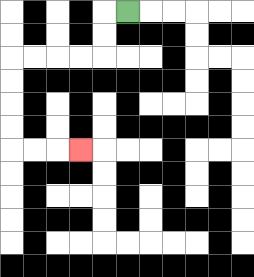{'start': '[5, 0]', 'end': '[3, 6]', 'path_directions': 'L,D,D,L,L,L,L,D,D,D,D,R,R,R', 'path_coordinates': '[[5, 0], [4, 0], [4, 1], [4, 2], [3, 2], [2, 2], [1, 2], [0, 2], [0, 3], [0, 4], [0, 5], [0, 6], [1, 6], [2, 6], [3, 6]]'}